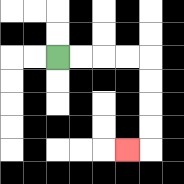{'start': '[2, 2]', 'end': '[5, 6]', 'path_directions': 'R,R,R,R,D,D,D,D,L', 'path_coordinates': '[[2, 2], [3, 2], [4, 2], [5, 2], [6, 2], [6, 3], [6, 4], [6, 5], [6, 6], [5, 6]]'}